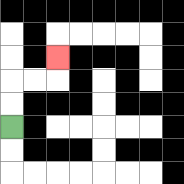{'start': '[0, 5]', 'end': '[2, 2]', 'path_directions': 'U,U,R,R,U', 'path_coordinates': '[[0, 5], [0, 4], [0, 3], [1, 3], [2, 3], [2, 2]]'}